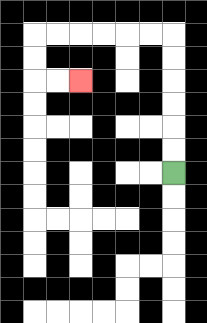{'start': '[7, 7]', 'end': '[3, 3]', 'path_directions': 'U,U,U,U,U,U,L,L,L,L,L,L,D,D,R,R', 'path_coordinates': '[[7, 7], [7, 6], [7, 5], [7, 4], [7, 3], [7, 2], [7, 1], [6, 1], [5, 1], [4, 1], [3, 1], [2, 1], [1, 1], [1, 2], [1, 3], [2, 3], [3, 3]]'}